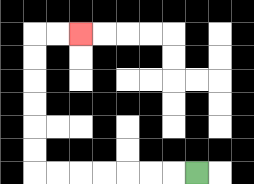{'start': '[8, 7]', 'end': '[3, 1]', 'path_directions': 'L,L,L,L,L,L,L,U,U,U,U,U,U,R,R', 'path_coordinates': '[[8, 7], [7, 7], [6, 7], [5, 7], [4, 7], [3, 7], [2, 7], [1, 7], [1, 6], [1, 5], [1, 4], [1, 3], [1, 2], [1, 1], [2, 1], [3, 1]]'}